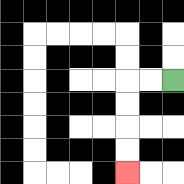{'start': '[7, 3]', 'end': '[5, 7]', 'path_directions': 'L,L,D,D,D,D', 'path_coordinates': '[[7, 3], [6, 3], [5, 3], [5, 4], [5, 5], [5, 6], [5, 7]]'}